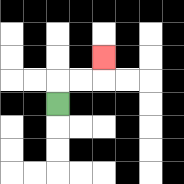{'start': '[2, 4]', 'end': '[4, 2]', 'path_directions': 'U,R,R,U', 'path_coordinates': '[[2, 4], [2, 3], [3, 3], [4, 3], [4, 2]]'}